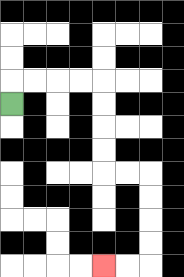{'start': '[0, 4]', 'end': '[4, 11]', 'path_directions': 'U,R,R,R,R,D,D,D,D,R,R,D,D,D,D,L,L', 'path_coordinates': '[[0, 4], [0, 3], [1, 3], [2, 3], [3, 3], [4, 3], [4, 4], [4, 5], [4, 6], [4, 7], [5, 7], [6, 7], [6, 8], [6, 9], [6, 10], [6, 11], [5, 11], [4, 11]]'}